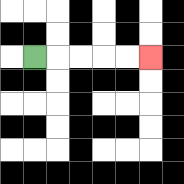{'start': '[1, 2]', 'end': '[6, 2]', 'path_directions': 'R,R,R,R,R', 'path_coordinates': '[[1, 2], [2, 2], [3, 2], [4, 2], [5, 2], [6, 2]]'}